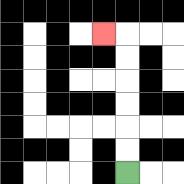{'start': '[5, 7]', 'end': '[4, 1]', 'path_directions': 'U,U,U,U,U,U,L', 'path_coordinates': '[[5, 7], [5, 6], [5, 5], [5, 4], [5, 3], [5, 2], [5, 1], [4, 1]]'}